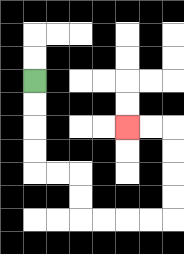{'start': '[1, 3]', 'end': '[5, 5]', 'path_directions': 'D,D,D,D,R,R,D,D,R,R,R,R,U,U,U,U,L,L', 'path_coordinates': '[[1, 3], [1, 4], [1, 5], [1, 6], [1, 7], [2, 7], [3, 7], [3, 8], [3, 9], [4, 9], [5, 9], [6, 9], [7, 9], [7, 8], [7, 7], [7, 6], [7, 5], [6, 5], [5, 5]]'}